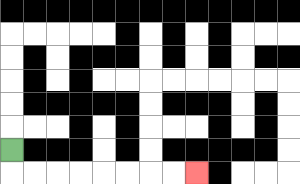{'start': '[0, 6]', 'end': '[8, 7]', 'path_directions': 'D,R,R,R,R,R,R,R,R', 'path_coordinates': '[[0, 6], [0, 7], [1, 7], [2, 7], [3, 7], [4, 7], [5, 7], [6, 7], [7, 7], [8, 7]]'}